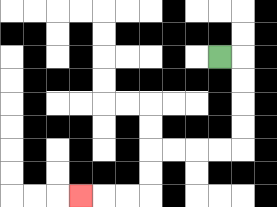{'start': '[9, 2]', 'end': '[3, 8]', 'path_directions': 'R,D,D,D,D,L,L,L,L,D,D,L,L,L', 'path_coordinates': '[[9, 2], [10, 2], [10, 3], [10, 4], [10, 5], [10, 6], [9, 6], [8, 6], [7, 6], [6, 6], [6, 7], [6, 8], [5, 8], [4, 8], [3, 8]]'}